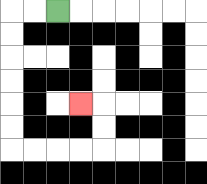{'start': '[2, 0]', 'end': '[3, 4]', 'path_directions': 'L,L,D,D,D,D,D,D,R,R,R,R,U,U,L', 'path_coordinates': '[[2, 0], [1, 0], [0, 0], [0, 1], [0, 2], [0, 3], [0, 4], [0, 5], [0, 6], [1, 6], [2, 6], [3, 6], [4, 6], [4, 5], [4, 4], [3, 4]]'}